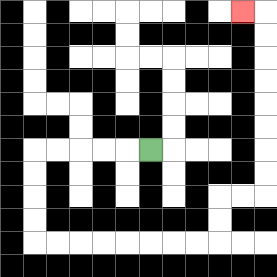{'start': '[6, 6]', 'end': '[10, 0]', 'path_directions': 'L,L,L,L,L,D,D,D,D,R,R,R,R,R,R,R,R,U,U,R,R,U,U,U,U,U,U,U,U,L', 'path_coordinates': '[[6, 6], [5, 6], [4, 6], [3, 6], [2, 6], [1, 6], [1, 7], [1, 8], [1, 9], [1, 10], [2, 10], [3, 10], [4, 10], [5, 10], [6, 10], [7, 10], [8, 10], [9, 10], [9, 9], [9, 8], [10, 8], [11, 8], [11, 7], [11, 6], [11, 5], [11, 4], [11, 3], [11, 2], [11, 1], [11, 0], [10, 0]]'}